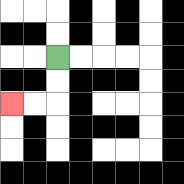{'start': '[2, 2]', 'end': '[0, 4]', 'path_directions': 'D,D,L,L', 'path_coordinates': '[[2, 2], [2, 3], [2, 4], [1, 4], [0, 4]]'}